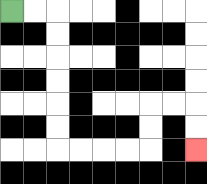{'start': '[0, 0]', 'end': '[8, 6]', 'path_directions': 'R,R,D,D,D,D,D,D,R,R,R,R,U,U,R,R,D,D', 'path_coordinates': '[[0, 0], [1, 0], [2, 0], [2, 1], [2, 2], [2, 3], [2, 4], [2, 5], [2, 6], [3, 6], [4, 6], [5, 6], [6, 6], [6, 5], [6, 4], [7, 4], [8, 4], [8, 5], [8, 6]]'}